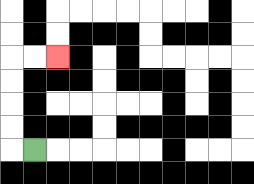{'start': '[1, 6]', 'end': '[2, 2]', 'path_directions': 'L,U,U,U,U,R,R', 'path_coordinates': '[[1, 6], [0, 6], [0, 5], [0, 4], [0, 3], [0, 2], [1, 2], [2, 2]]'}